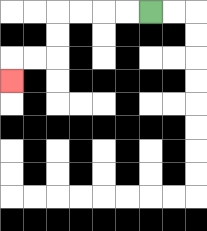{'start': '[6, 0]', 'end': '[0, 3]', 'path_directions': 'L,L,L,L,D,D,L,L,D', 'path_coordinates': '[[6, 0], [5, 0], [4, 0], [3, 0], [2, 0], [2, 1], [2, 2], [1, 2], [0, 2], [0, 3]]'}